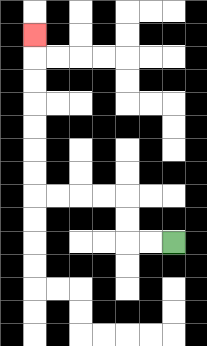{'start': '[7, 10]', 'end': '[1, 1]', 'path_directions': 'L,L,U,U,L,L,L,L,U,U,U,U,U,U,U', 'path_coordinates': '[[7, 10], [6, 10], [5, 10], [5, 9], [5, 8], [4, 8], [3, 8], [2, 8], [1, 8], [1, 7], [1, 6], [1, 5], [1, 4], [1, 3], [1, 2], [1, 1]]'}